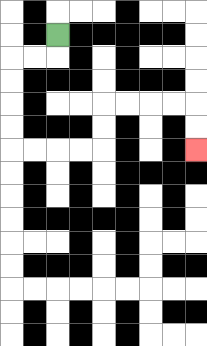{'start': '[2, 1]', 'end': '[8, 6]', 'path_directions': 'D,L,L,D,D,D,D,R,R,R,R,U,U,R,R,R,R,D,D', 'path_coordinates': '[[2, 1], [2, 2], [1, 2], [0, 2], [0, 3], [0, 4], [0, 5], [0, 6], [1, 6], [2, 6], [3, 6], [4, 6], [4, 5], [4, 4], [5, 4], [6, 4], [7, 4], [8, 4], [8, 5], [8, 6]]'}